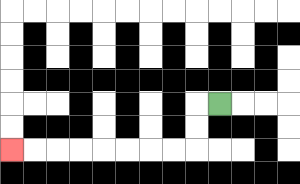{'start': '[9, 4]', 'end': '[0, 6]', 'path_directions': 'L,D,D,L,L,L,L,L,L,L,L', 'path_coordinates': '[[9, 4], [8, 4], [8, 5], [8, 6], [7, 6], [6, 6], [5, 6], [4, 6], [3, 6], [2, 6], [1, 6], [0, 6]]'}